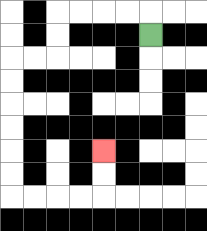{'start': '[6, 1]', 'end': '[4, 6]', 'path_directions': 'U,L,L,L,L,D,D,L,L,D,D,D,D,D,D,R,R,R,R,U,U', 'path_coordinates': '[[6, 1], [6, 0], [5, 0], [4, 0], [3, 0], [2, 0], [2, 1], [2, 2], [1, 2], [0, 2], [0, 3], [0, 4], [0, 5], [0, 6], [0, 7], [0, 8], [1, 8], [2, 8], [3, 8], [4, 8], [4, 7], [4, 6]]'}